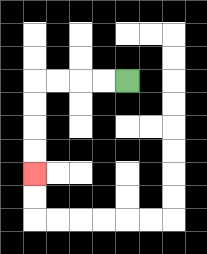{'start': '[5, 3]', 'end': '[1, 7]', 'path_directions': 'L,L,L,L,D,D,D,D', 'path_coordinates': '[[5, 3], [4, 3], [3, 3], [2, 3], [1, 3], [1, 4], [1, 5], [1, 6], [1, 7]]'}